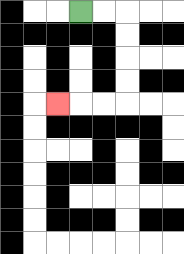{'start': '[3, 0]', 'end': '[2, 4]', 'path_directions': 'R,R,D,D,D,D,L,L,L', 'path_coordinates': '[[3, 0], [4, 0], [5, 0], [5, 1], [5, 2], [5, 3], [5, 4], [4, 4], [3, 4], [2, 4]]'}